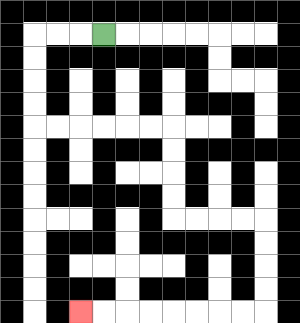{'start': '[4, 1]', 'end': '[3, 13]', 'path_directions': 'L,L,L,D,D,D,D,R,R,R,R,R,R,D,D,D,D,R,R,R,R,D,D,D,D,L,L,L,L,L,L,L,L', 'path_coordinates': '[[4, 1], [3, 1], [2, 1], [1, 1], [1, 2], [1, 3], [1, 4], [1, 5], [2, 5], [3, 5], [4, 5], [5, 5], [6, 5], [7, 5], [7, 6], [7, 7], [7, 8], [7, 9], [8, 9], [9, 9], [10, 9], [11, 9], [11, 10], [11, 11], [11, 12], [11, 13], [10, 13], [9, 13], [8, 13], [7, 13], [6, 13], [5, 13], [4, 13], [3, 13]]'}